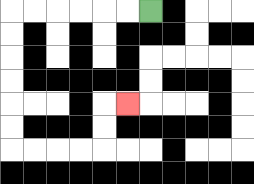{'start': '[6, 0]', 'end': '[5, 4]', 'path_directions': 'L,L,L,L,L,L,D,D,D,D,D,D,R,R,R,R,U,U,R', 'path_coordinates': '[[6, 0], [5, 0], [4, 0], [3, 0], [2, 0], [1, 0], [0, 0], [0, 1], [0, 2], [0, 3], [0, 4], [0, 5], [0, 6], [1, 6], [2, 6], [3, 6], [4, 6], [4, 5], [4, 4], [5, 4]]'}